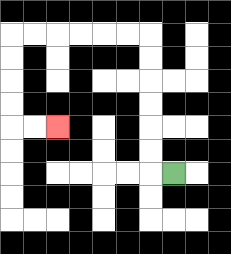{'start': '[7, 7]', 'end': '[2, 5]', 'path_directions': 'L,U,U,U,U,U,U,L,L,L,L,L,L,D,D,D,D,R,R', 'path_coordinates': '[[7, 7], [6, 7], [6, 6], [6, 5], [6, 4], [6, 3], [6, 2], [6, 1], [5, 1], [4, 1], [3, 1], [2, 1], [1, 1], [0, 1], [0, 2], [0, 3], [0, 4], [0, 5], [1, 5], [2, 5]]'}